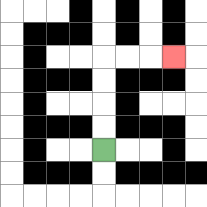{'start': '[4, 6]', 'end': '[7, 2]', 'path_directions': 'U,U,U,U,R,R,R', 'path_coordinates': '[[4, 6], [4, 5], [4, 4], [4, 3], [4, 2], [5, 2], [6, 2], [7, 2]]'}